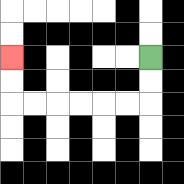{'start': '[6, 2]', 'end': '[0, 2]', 'path_directions': 'D,D,L,L,L,L,L,L,U,U', 'path_coordinates': '[[6, 2], [6, 3], [6, 4], [5, 4], [4, 4], [3, 4], [2, 4], [1, 4], [0, 4], [0, 3], [0, 2]]'}